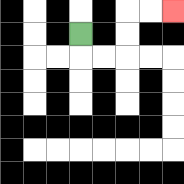{'start': '[3, 1]', 'end': '[7, 0]', 'path_directions': 'D,R,R,U,U,R,R', 'path_coordinates': '[[3, 1], [3, 2], [4, 2], [5, 2], [5, 1], [5, 0], [6, 0], [7, 0]]'}